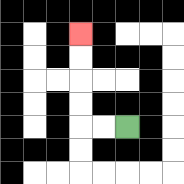{'start': '[5, 5]', 'end': '[3, 1]', 'path_directions': 'L,L,U,U,U,U', 'path_coordinates': '[[5, 5], [4, 5], [3, 5], [3, 4], [3, 3], [3, 2], [3, 1]]'}